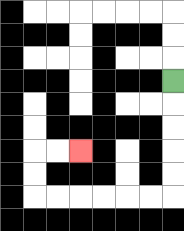{'start': '[7, 3]', 'end': '[3, 6]', 'path_directions': 'D,D,D,D,D,L,L,L,L,L,L,U,U,R,R', 'path_coordinates': '[[7, 3], [7, 4], [7, 5], [7, 6], [7, 7], [7, 8], [6, 8], [5, 8], [4, 8], [3, 8], [2, 8], [1, 8], [1, 7], [1, 6], [2, 6], [3, 6]]'}